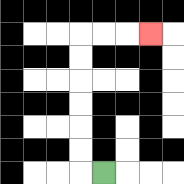{'start': '[4, 7]', 'end': '[6, 1]', 'path_directions': 'L,U,U,U,U,U,U,R,R,R', 'path_coordinates': '[[4, 7], [3, 7], [3, 6], [3, 5], [3, 4], [3, 3], [3, 2], [3, 1], [4, 1], [5, 1], [6, 1]]'}